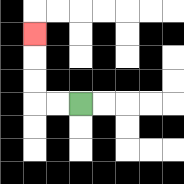{'start': '[3, 4]', 'end': '[1, 1]', 'path_directions': 'L,L,U,U,U', 'path_coordinates': '[[3, 4], [2, 4], [1, 4], [1, 3], [1, 2], [1, 1]]'}